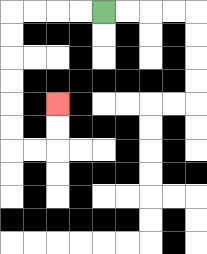{'start': '[4, 0]', 'end': '[2, 4]', 'path_directions': 'L,L,L,L,D,D,D,D,D,D,R,R,U,U', 'path_coordinates': '[[4, 0], [3, 0], [2, 0], [1, 0], [0, 0], [0, 1], [0, 2], [0, 3], [0, 4], [0, 5], [0, 6], [1, 6], [2, 6], [2, 5], [2, 4]]'}